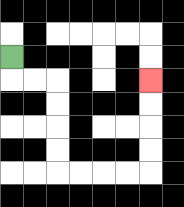{'start': '[0, 2]', 'end': '[6, 3]', 'path_directions': 'D,R,R,D,D,D,D,R,R,R,R,U,U,U,U', 'path_coordinates': '[[0, 2], [0, 3], [1, 3], [2, 3], [2, 4], [2, 5], [2, 6], [2, 7], [3, 7], [4, 7], [5, 7], [6, 7], [6, 6], [6, 5], [6, 4], [6, 3]]'}